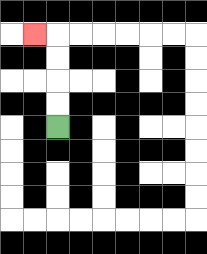{'start': '[2, 5]', 'end': '[1, 1]', 'path_directions': 'U,U,U,U,L', 'path_coordinates': '[[2, 5], [2, 4], [2, 3], [2, 2], [2, 1], [1, 1]]'}